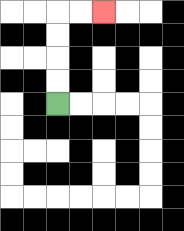{'start': '[2, 4]', 'end': '[4, 0]', 'path_directions': 'U,U,U,U,R,R', 'path_coordinates': '[[2, 4], [2, 3], [2, 2], [2, 1], [2, 0], [3, 0], [4, 0]]'}